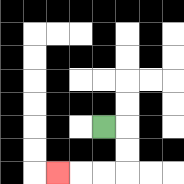{'start': '[4, 5]', 'end': '[2, 7]', 'path_directions': 'R,D,D,L,L,L', 'path_coordinates': '[[4, 5], [5, 5], [5, 6], [5, 7], [4, 7], [3, 7], [2, 7]]'}